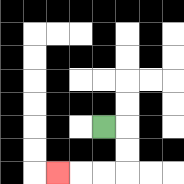{'start': '[4, 5]', 'end': '[2, 7]', 'path_directions': 'R,D,D,L,L,L', 'path_coordinates': '[[4, 5], [5, 5], [5, 6], [5, 7], [4, 7], [3, 7], [2, 7]]'}